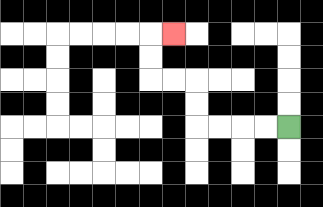{'start': '[12, 5]', 'end': '[7, 1]', 'path_directions': 'L,L,L,L,U,U,L,L,U,U,R', 'path_coordinates': '[[12, 5], [11, 5], [10, 5], [9, 5], [8, 5], [8, 4], [8, 3], [7, 3], [6, 3], [6, 2], [6, 1], [7, 1]]'}